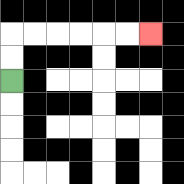{'start': '[0, 3]', 'end': '[6, 1]', 'path_directions': 'U,U,R,R,R,R,R,R', 'path_coordinates': '[[0, 3], [0, 2], [0, 1], [1, 1], [2, 1], [3, 1], [4, 1], [5, 1], [6, 1]]'}